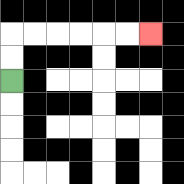{'start': '[0, 3]', 'end': '[6, 1]', 'path_directions': 'U,U,R,R,R,R,R,R', 'path_coordinates': '[[0, 3], [0, 2], [0, 1], [1, 1], [2, 1], [3, 1], [4, 1], [5, 1], [6, 1]]'}